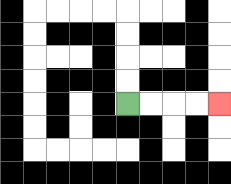{'start': '[5, 4]', 'end': '[9, 4]', 'path_directions': 'R,R,R,R', 'path_coordinates': '[[5, 4], [6, 4], [7, 4], [8, 4], [9, 4]]'}